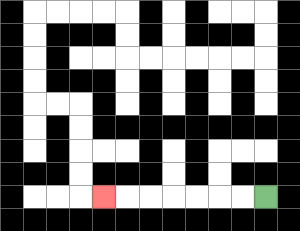{'start': '[11, 8]', 'end': '[4, 8]', 'path_directions': 'L,L,L,L,L,L,L', 'path_coordinates': '[[11, 8], [10, 8], [9, 8], [8, 8], [7, 8], [6, 8], [5, 8], [4, 8]]'}